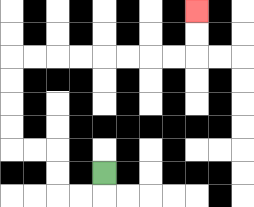{'start': '[4, 7]', 'end': '[8, 0]', 'path_directions': 'D,L,L,U,U,L,L,U,U,U,U,R,R,R,R,R,R,R,R,U,U', 'path_coordinates': '[[4, 7], [4, 8], [3, 8], [2, 8], [2, 7], [2, 6], [1, 6], [0, 6], [0, 5], [0, 4], [0, 3], [0, 2], [1, 2], [2, 2], [3, 2], [4, 2], [5, 2], [6, 2], [7, 2], [8, 2], [8, 1], [8, 0]]'}